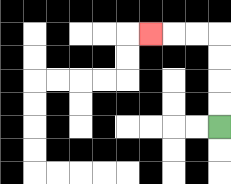{'start': '[9, 5]', 'end': '[6, 1]', 'path_directions': 'U,U,U,U,L,L,L', 'path_coordinates': '[[9, 5], [9, 4], [9, 3], [9, 2], [9, 1], [8, 1], [7, 1], [6, 1]]'}